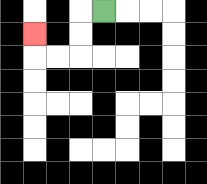{'start': '[4, 0]', 'end': '[1, 1]', 'path_directions': 'L,D,D,L,L,U', 'path_coordinates': '[[4, 0], [3, 0], [3, 1], [3, 2], [2, 2], [1, 2], [1, 1]]'}